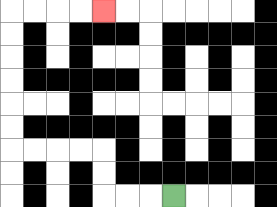{'start': '[7, 8]', 'end': '[4, 0]', 'path_directions': 'L,L,L,U,U,L,L,L,L,U,U,U,U,U,U,R,R,R,R', 'path_coordinates': '[[7, 8], [6, 8], [5, 8], [4, 8], [4, 7], [4, 6], [3, 6], [2, 6], [1, 6], [0, 6], [0, 5], [0, 4], [0, 3], [0, 2], [0, 1], [0, 0], [1, 0], [2, 0], [3, 0], [4, 0]]'}